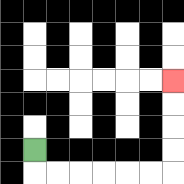{'start': '[1, 6]', 'end': '[7, 3]', 'path_directions': 'D,R,R,R,R,R,R,U,U,U,U', 'path_coordinates': '[[1, 6], [1, 7], [2, 7], [3, 7], [4, 7], [5, 7], [6, 7], [7, 7], [7, 6], [7, 5], [7, 4], [7, 3]]'}